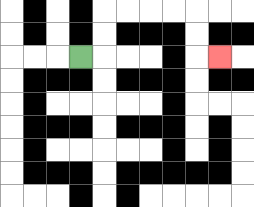{'start': '[3, 2]', 'end': '[9, 2]', 'path_directions': 'R,U,U,R,R,R,R,D,D,R', 'path_coordinates': '[[3, 2], [4, 2], [4, 1], [4, 0], [5, 0], [6, 0], [7, 0], [8, 0], [8, 1], [8, 2], [9, 2]]'}